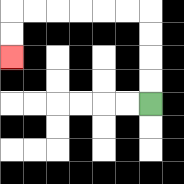{'start': '[6, 4]', 'end': '[0, 2]', 'path_directions': 'U,U,U,U,L,L,L,L,L,L,D,D', 'path_coordinates': '[[6, 4], [6, 3], [6, 2], [6, 1], [6, 0], [5, 0], [4, 0], [3, 0], [2, 0], [1, 0], [0, 0], [0, 1], [0, 2]]'}